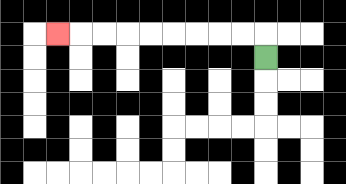{'start': '[11, 2]', 'end': '[2, 1]', 'path_directions': 'U,L,L,L,L,L,L,L,L,L', 'path_coordinates': '[[11, 2], [11, 1], [10, 1], [9, 1], [8, 1], [7, 1], [6, 1], [5, 1], [4, 1], [3, 1], [2, 1]]'}